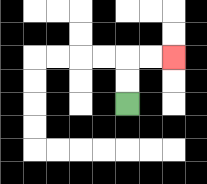{'start': '[5, 4]', 'end': '[7, 2]', 'path_directions': 'U,U,R,R', 'path_coordinates': '[[5, 4], [5, 3], [5, 2], [6, 2], [7, 2]]'}